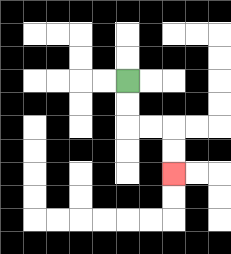{'start': '[5, 3]', 'end': '[7, 7]', 'path_directions': 'D,D,R,R,D,D', 'path_coordinates': '[[5, 3], [5, 4], [5, 5], [6, 5], [7, 5], [7, 6], [7, 7]]'}